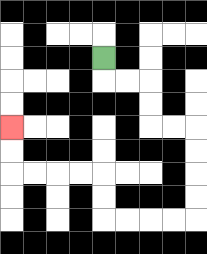{'start': '[4, 2]', 'end': '[0, 5]', 'path_directions': 'D,R,R,D,D,R,R,D,D,D,D,L,L,L,L,U,U,L,L,L,L,U,U', 'path_coordinates': '[[4, 2], [4, 3], [5, 3], [6, 3], [6, 4], [6, 5], [7, 5], [8, 5], [8, 6], [8, 7], [8, 8], [8, 9], [7, 9], [6, 9], [5, 9], [4, 9], [4, 8], [4, 7], [3, 7], [2, 7], [1, 7], [0, 7], [0, 6], [0, 5]]'}